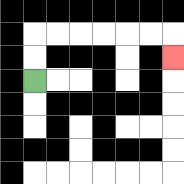{'start': '[1, 3]', 'end': '[7, 2]', 'path_directions': 'U,U,R,R,R,R,R,R,D', 'path_coordinates': '[[1, 3], [1, 2], [1, 1], [2, 1], [3, 1], [4, 1], [5, 1], [6, 1], [7, 1], [7, 2]]'}